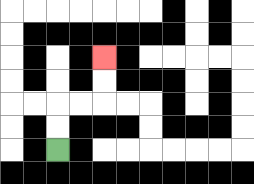{'start': '[2, 6]', 'end': '[4, 2]', 'path_directions': 'U,U,R,R,U,U', 'path_coordinates': '[[2, 6], [2, 5], [2, 4], [3, 4], [4, 4], [4, 3], [4, 2]]'}